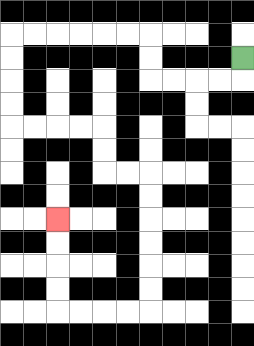{'start': '[10, 2]', 'end': '[2, 9]', 'path_directions': 'D,L,L,L,L,U,U,L,L,L,L,L,L,D,D,D,D,R,R,R,R,D,D,R,R,D,D,D,D,D,D,L,L,L,L,U,U,U,U', 'path_coordinates': '[[10, 2], [10, 3], [9, 3], [8, 3], [7, 3], [6, 3], [6, 2], [6, 1], [5, 1], [4, 1], [3, 1], [2, 1], [1, 1], [0, 1], [0, 2], [0, 3], [0, 4], [0, 5], [1, 5], [2, 5], [3, 5], [4, 5], [4, 6], [4, 7], [5, 7], [6, 7], [6, 8], [6, 9], [6, 10], [6, 11], [6, 12], [6, 13], [5, 13], [4, 13], [3, 13], [2, 13], [2, 12], [2, 11], [2, 10], [2, 9]]'}